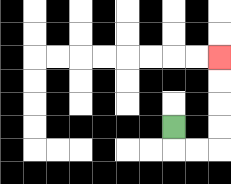{'start': '[7, 5]', 'end': '[9, 2]', 'path_directions': 'D,R,R,U,U,U,U', 'path_coordinates': '[[7, 5], [7, 6], [8, 6], [9, 6], [9, 5], [9, 4], [9, 3], [9, 2]]'}